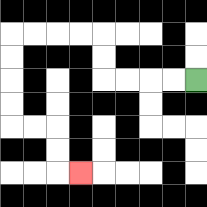{'start': '[8, 3]', 'end': '[3, 7]', 'path_directions': 'L,L,L,L,U,U,L,L,L,L,D,D,D,D,R,R,D,D,R', 'path_coordinates': '[[8, 3], [7, 3], [6, 3], [5, 3], [4, 3], [4, 2], [4, 1], [3, 1], [2, 1], [1, 1], [0, 1], [0, 2], [0, 3], [0, 4], [0, 5], [1, 5], [2, 5], [2, 6], [2, 7], [3, 7]]'}